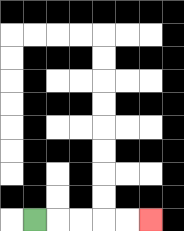{'start': '[1, 9]', 'end': '[6, 9]', 'path_directions': 'R,R,R,R,R', 'path_coordinates': '[[1, 9], [2, 9], [3, 9], [4, 9], [5, 9], [6, 9]]'}